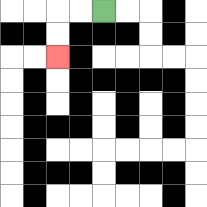{'start': '[4, 0]', 'end': '[2, 2]', 'path_directions': 'L,L,D,D', 'path_coordinates': '[[4, 0], [3, 0], [2, 0], [2, 1], [2, 2]]'}